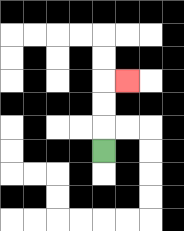{'start': '[4, 6]', 'end': '[5, 3]', 'path_directions': 'U,U,U,R', 'path_coordinates': '[[4, 6], [4, 5], [4, 4], [4, 3], [5, 3]]'}